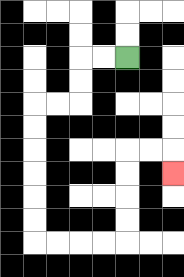{'start': '[5, 2]', 'end': '[7, 7]', 'path_directions': 'L,L,D,D,L,L,D,D,D,D,D,D,R,R,R,R,U,U,U,U,R,R,D', 'path_coordinates': '[[5, 2], [4, 2], [3, 2], [3, 3], [3, 4], [2, 4], [1, 4], [1, 5], [1, 6], [1, 7], [1, 8], [1, 9], [1, 10], [2, 10], [3, 10], [4, 10], [5, 10], [5, 9], [5, 8], [5, 7], [5, 6], [6, 6], [7, 6], [7, 7]]'}